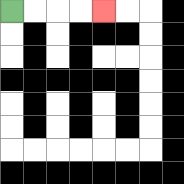{'start': '[0, 0]', 'end': '[4, 0]', 'path_directions': 'R,R,R,R', 'path_coordinates': '[[0, 0], [1, 0], [2, 0], [3, 0], [4, 0]]'}